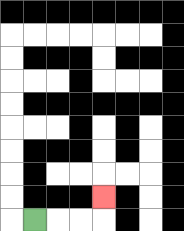{'start': '[1, 9]', 'end': '[4, 8]', 'path_directions': 'R,R,R,U', 'path_coordinates': '[[1, 9], [2, 9], [3, 9], [4, 9], [4, 8]]'}